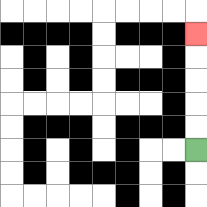{'start': '[8, 6]', 'end': '[8, 1]', 'path_directions': 'U,U,U,U,U', 'path_coordinates': '[[8, 6], [8, 5], [8, 4], [8, 3], [8, 2], [8, 1]]'}